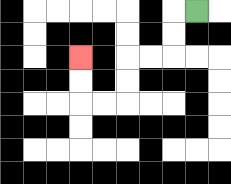{'start': '[8, 0]', 'end': '[3, 2]', 'path_directions': 'L,D,D,L,L,D,D,L,L,U,U', 'path_coordinates': '[[8, 0], [7, 0], [7, 1], [7, 2], [6, 2], [5, 2], [5, 3], [5, 4], [4, 4], [3, 4], [3, 3], [3, 2]]'}